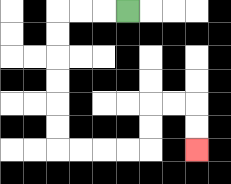{'start': '[5, 0]', 'end': '[8, 6]', 'path_directions': 'L,L,L,D,D,D,D,D,D,R,R,R,R,U,U,R,R,D,D', 'path_coordinates': '[[5, 0], [4, 0], [3, 0], [2, 0], [2, 1], [2, 2], [2, 3], [2, 4], [2, 5], [2, 6], [3, 6], [4, 6], [5, 6], [6, 6], [6, 5], [6, 4], [7, 4], [8, 4], [8, 5], [8, 6]]'}